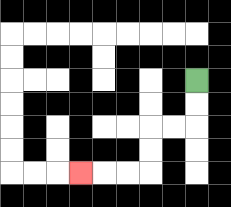{'start': '[8, 3]', 'end': '[3, 7]', 'path_directions': 'D,D,L,L,D,D,L,L,L', 'path_coordinates': '[[8, 3], [8, 4], [8, 5], [7, 5], [6, 5], [6, 6], [6, 7], [5, 7], [4, 7], [3, 7]]'}